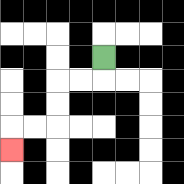{'start': '[4, 2]', 'end': '[0, 6]', 'path_directions': 'D,L,L,D,D,L,L,D', 'path_coordinates': '[[4, 2], [4, 3], [3, 3], [2, 3], [2, 4], [2, 5], [1, 5], [0, 5], [0, 6]]'}